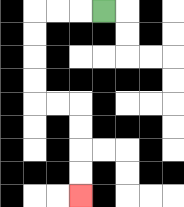{'start': '[4, 0]', 'end': '[3, 8]', 'path_directions': 'L,L,L,D,D,D,D,R,R,D,D,D,D', 'path_coordinates': '[[4, 0], [3, 0], [2, 0], [1, 0], [1, 1], [1, 2], [1, 3], [1, 4], [2, 4], [3, 4], [3, 5], [3, 6], [3, 7], [3, 8]]'}